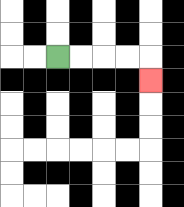{'start': '[2, 2]', 'end': '[6, 3]', 'path_directions': 'R,R,R,R,D', 'path_coordinates': '[[2, 2], [3, 2], [4, 2], [5, 2], [6, 2], [6, 3]]'}